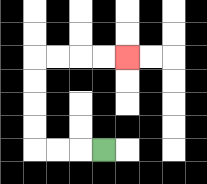{'start': '[4, 6]', 'end': '[5, 2]', 'path_directions': 'L,L,L,U,U,U,U,R,R,R,R', 'path_coordinates': '[[4, 6], [3, 6], [2, 6], [1, 6], [1, 5], [1, 4], [1, 3], [1, 2], [2, 2], [3, 2], [4, 2], [5, 2]]'}